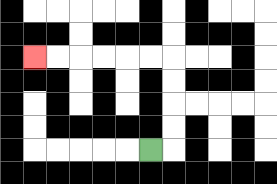{'start': '[6, 6]', 'end': '[1, 2]', 'path_directions': 'R,U,U,U,U,L,L,L,L,L,L', 'path_coordinates': '[[6, 6], [7, 6], [7, 5], [7, 4], [7, 3], [7, 2], [6, 2], [5, 2], [4, 2], [3, 2], [2, 2], [1, 2]]'}